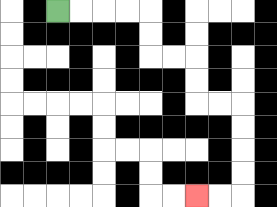{'start': '[2, 0]', 'end': '[8, 8]', 'path_directions': 'R,R,R,R,D,D,R,R,D,D,R,R,D,D,D,D,L,L', 'path_coordinates': '[[2, 0], [3, 0], [4, 0], [5, 0], [6, 0], [6, 1], [6, 2], [7, 2], [8, 2], [8, 3], [8, 4], [9, 4], [10, 4], [10, 5], [10, 6], [10, 7], [10, 8], [9, 8], [8, 8]]'}